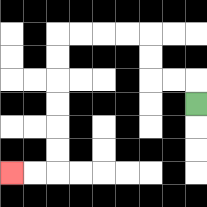{'start': '[8, 4]', 'end': '[0, 7]', 'path_directions': 'U,L,L,U,U,L,L,L,L,D,D,D,D,D,D,L,L', 'path_coordinates': '[[8, 4], [8, 3], [7, 3], [6, 3], [6, 2], [6, 1], [5, 1], [4, 1], [3, 1], [2, 1], [2, 2], [2, 3], [2, 4], [2, 5], [2, 6], [2, 7], [1, 7], [0, 7]]'}